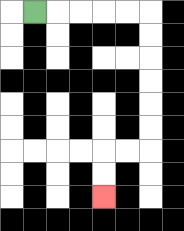{'start': '[1, 0]', 'end': '[4, 8]', 'path_directions': 'R,R,R,R,R,D,D,D,D,D,D,L,L,D,D', 'path_coordinates': '[[1, 0], [2, 0], [3, 0], [4, 0], [5, 0], [6, 0], [6, 1], [6, 2], [6, 3], [6, 4], [6, 5], [6, 6], [5, 6], [4, 6], [4, 7], [4, 8]]'}